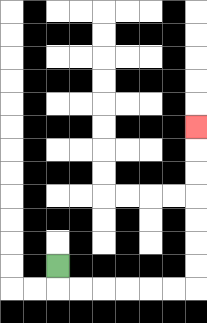{'start': '[2, 11]', 'end': '[8, 5]', 'path_directions': 'D,R,R,R,R,R,R,U,U,U,U,U,U,U', 'path_coordinates': '[[2, 11], [2, 12], [3, 12], [4, 12], [5, 12], [6, 12], [7, 12], [8, 12], [8, 11], [8, 10], [8, 9], [8, 8], [8, 7], [8, 6], [8, 5]]'}